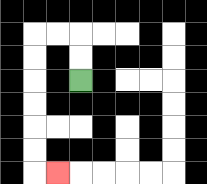{'start': '[3, 3]', 'end': '[2, 7]', 'path_directions': 'U,U,L,L,D,D,D,D,D,D,R', 'path_coordinates': '[[3, 3], [3, 2], [3, 1], [2, 1], [1, 1], [1, 2], [1, 3], [1, 4], [1, 5], [1, 6], [1, 7], [2, 7]]'}